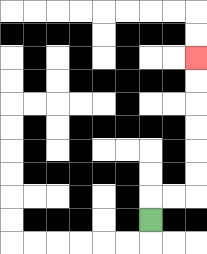{'start': '[6, 9]', 'end': '[8, 2]', 'path_directions': 'U,R,R,U,U,U,U,U,U', 'path_coordinates': '[[6, 9], [6, 8], [7, 8], [8, 8], [8, 7], [8, 6], [8, 5], [8, 4], [8, 3], [8, 2]]'}